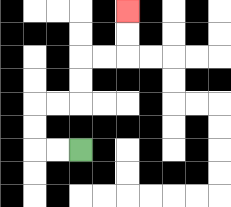{'start': '[3, 6]', 'end': '[5, 0]', 'path_directions': 'L,L,U,U,R,R,U,U,R,R,U,U', 'path_coordinates': '[[3, 6], [2, 6], [1, 6], [1, 5], [1, 4], [2, 4], [3, 4], [3, 3], [3, 2], [4, 2], [5, 2], [5, 1], [5, 0]]'}